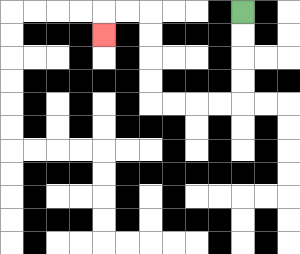{'start': '[10, 0]', 'end': '[4, 1]', 'path_directions': 'D,D,D,D,L,L,L,L,U,U,U,U,L,L,D', 'path_coordinates': '[[10, 0], [10, 1], [10, 2], [10, 3], [10, 4], [9, 4], [8, 4], [7, 4], [6, 4], [6, 3], [6, 2], [6, 1], [6, 0], [5, 0], [4, 0], [4, 1]]'}